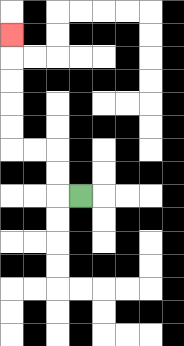{'start': '[3, 8]', 'end': '[0, 1]', 'path_directions': 'L,U,U,L,L,U,U,U,U,U', 'path_coordinates': '[[3, 8], [2, 8], [2, 7], [2, 6], [1, 6], [0, 6], [0, 5], [0, 4], [0, 3], [0, 2], [0, 1]]'}